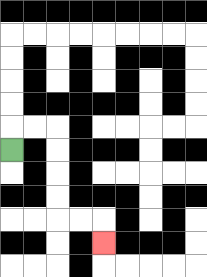{'start': '[0, 6]', 'end': '[4, 10]', 'path_directions': 'U,R,R,D,D,D,D,R,R,D', 'path_coordinates': '[[0, 6], [0, 5], [1, 5], [2, 5], [2, 6], [2, 7], [2, 8], [2, 9], [3, 9], [4, 9], [4, 10]]'}